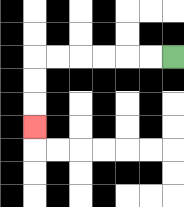{'start': '[7, 2]', 'end': '[1, 5]', 'path_directions': 'L,L,L,L,L,L,D,D,D', 'path_coordinates': '[[7, 2], [6, 2], [5, 2], [4, 2], [3, 2], [2, 2], [1, 2], [1, 3], [1, 4], [1, 5]]'}